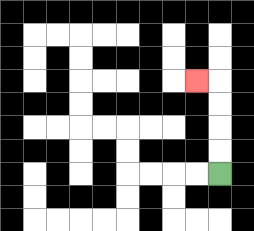{'start': '[9, 7]', 'end': '[8, 3]', 'path_directions': 'U,U,U,U,L', 'path_coordinates': '[[9, 7], [9, 6], [9, 5], [9, 4], [9, 3], [8, 3]]'}